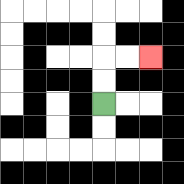{'start': '[4, 4]', 'end': '[6, 2]', 'path_directions': 'U,U,R,R', 'path_coordinates': '[[4, 4], [4, 3], [4, 2], [5, 2], [6, 2]]'}